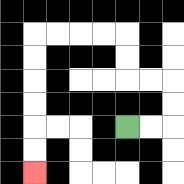{'start': '[5, 5]', 'end': '[1, 7]', 'path_directions': 'R,R,U,U,L,L,U,U,L,L,L,L,D,D,D,D,D,D', 'path_coordinates': '[[5, 5], [6, 5], [7, 5], [7, 4], [7, 3], [6, 3], [5, 3], [5, 2], [5, 1], [4, 1], [3, 1], [2, 1], [1, 1], [1, 2], [1, 3], [1, 4], [1, 5], [1, 6], [1, 7]]'}